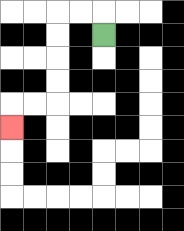{'start': '[4, 1]', 'end': '[0, 5]', 'path_directions': 'U,L,L,D,D,D,D,L,L,D', 'path_coordinates': '[[4, 1], [4, 0], [3, 0], [2, 0], [2, 1], [2, 2], [2, 3], [2, 4], [1, 4], [0, 4], [0, 5]]'}